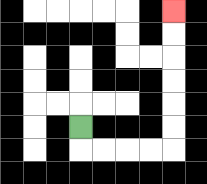{'start': '[3, 5]', 'end': '[7, 0]', 'path_directions': 'D,R,R,R,R,U,U,U,U,U,U', 'path_coordinates': '[[3, 5], [3, 6], [4, 6], [5, 6], [6, 6], [7, 6], [7, 5], [7, 4], [7, 3], [7, 2], [7, 1], [7, 0]]'}